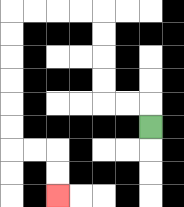{'start': '[6, 5]', 'end': '[2, 8]', 'path_directions': 'U,L,L,U,U,U,U,L,L,L,L,D,D,D,D,D,D,R,R,D,D', 'path_coordinates': '[[6, 5], [6, 4], [5, 4], [4, 4], [4, 3], [4, 2], [4, 1], [4, 0], [3, 0], [2, 0], [1, 0], [0, 0], [0, 1], [0, 2], [0, 3], [0, 4], [0, 5], [0, 6], [1, 6], [2, 6], [2, 7], [2, 8]]'}